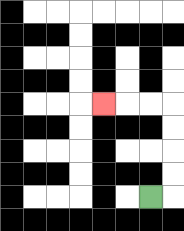{'start': '[6, 8]', 'end': '[4, 4]', 'path_directions': 'R,U,U,U,U,L,L,L', 'path_coordinates': '[[6, 8], [7, 8], [7, 7], [7, 6], [7, 5], [7, 4], [6, 4], [5, 4], [4, 4]]'}